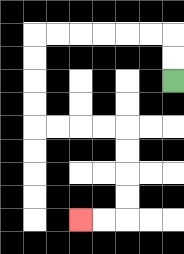{'start': '[7, 3]', 'end': '[3, 9]', 'path_directions': 'U,U,L,L,L,L,L,L,D,D,D,D,R,R,R,R,D,D,D,D,L,L', 'path_coordinates': '[[7, 3], [7, 2], [7, 1], [6, 1], [5, 1], [4, 1], [3, 1], [2, 1], [1, 1], [1, 2], [1, 3], [1, 4], [1, 5], [2, 5], [3, 5], [4, 5], [5, 5], [5, 6], [5, 7], [5, 8], [5, 9], [4, 9], [3, 9]]'}